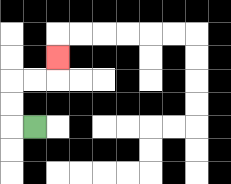{'start': '[1, 5]', 'end': '[2, 2]', 'path_directions': 'L,U,U,R,R,U', 'path_coordinates': '[[1, 5], [0, 5], [0, 4], [0, 3], [1, 3], [2, 3], [2, 2]]'}